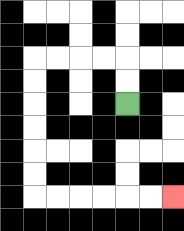{'start': '[5, 4]', 'end': '[7, 8]', 'path_directions': 'U,U,L,L,L,L,D,D,D,D,D,D,R,R,R,R,R,R', 'path_coordinates': '[[5, 4], [5, 3], [5, 2], [4, 2], [3, 2], [2, 2], [1, 2], [1, 3], [1, 4], [1, 5], [1, 6], [1, 7], [1, 8], [2, 8], [3, 8], [4, 8], [5, 8], [6, 8], [7, 8]]'}